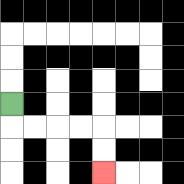{'start': '[0, 4]', 'end': '[4, 7]', 'path_directions': 'D,R,R,R,R,D,D', 'path_coordinates': '[[0, 4], [0, 5], [1, 5], [2, 5], [3, 5], [4, 5], [4, 6], [4, 7]]'}